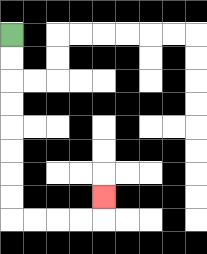{'start': '[0, 1]', 'end': '[4, 8]', 'path_directions': 'D,D,D,D,D,D,D,D,R,R,R,R,U', 'path_coordinates': '[[0, 1], [0, 2], [0, 3], [0, 4], [0, 5], [0, 6], [0, 7], [0, 8], [0, 9], [1, 9], [2, 9], [3, 9], [4, 9], [4, 8]]'}